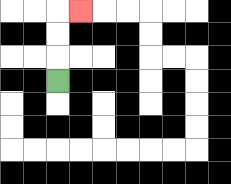{'start': '[2, 3]', 'end': '[3, 0]', 'path_directions': 'U,U,U,R', 'path_coordinates': '[[2, 3], [2, 2], [2, 1], [2, 0], [3, 0]]'}